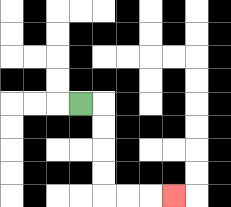{'start': '[3, 4]', 'end': '[7, 8]', 'path_directions': 'R,D,D,D,D,R,R,R', 'path_coordinates': '[[3, 4], [4, 4], [4, 5], [4, 6], [4, 7], [4, 8], [5, 8], [6, 8], [7, 8]]'}